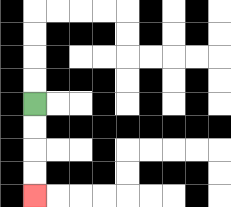{'start': '[1, 4]', 'end': '[1, 8]', 'path_directions': 'D,D,D,D', 'path_coordinates': '[[1, 4], [1, 5], [1, 6], [1, 7], [1, 8]]'}